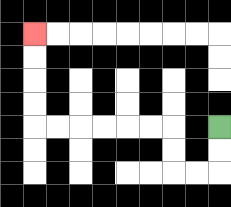{'start': '[9, 5]', 'end': '[1, 1]', 'path_directions': 'D,D,L,L,U,U,L,L,L,L,L,L,U,U,U,U', 'path_coordinates': '[[9, 5], [9, 6], [9, 7], [8, 7], [7, 7], [7, 6], [7, 5], [6, 5], [5, 5], [4, 5], [3, 5], [2, 5], [1, 5], [1, 4], [1, 3], [1, 2], [1, 1]]'}